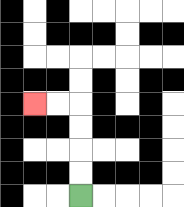{'start': '[3, 8]', 'end': '[1, 4]', 'path_directions': 'U,U,U,U,L,L', 'path_coordinates': '[[3, 8], [3, 7], [3, 6], [3, 5], [3, 4], [2, 4], [1, 4]]'}